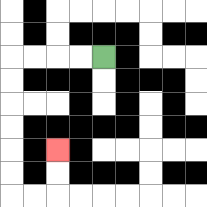{'start': '[4, 2]', 'end': '[2, 6]', 'path_directions': 'L,L,L,L,D,D,D,D,D,D,R,R,U,U', 'path_coordinates': '[[4, 2], [3, 2], [2, 2], [1, 2], [0, 2], [0, 3], [0, 4], [0, 5], [0, 6], [0, 7], [0, 8], [1, 8], [2, 8], [2, 7], [2, 6]]'}